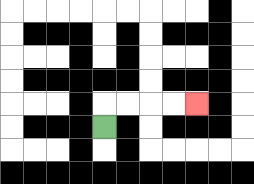{'start': '[4, 5]', 'end': '[8, 4]', 'path_directions': 'U,R,R,R,R', 'path_coordinates': '[[4, 5], [4, 4], [5, 4], [6, 4], [7, 4], [8, 4]]'}